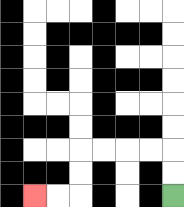{'start': '[7, 8]', 'end': '[1, 8]', 'path_directions': 'U,U,L,L,L,L,D,D,L,L', 'path_coordinates': '[[7, 8], [7, 7], [7, 6], [6, 6], [5, 6], [4, 6], [3, 6], [3, 7], [3, 8], [2, 8], [1, 8]]'}